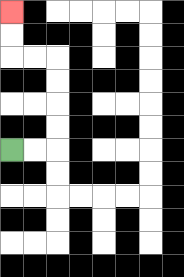{'start': '[0, 6]', 'end': '[0, 0]', 'path_directions': 'R,R,U,U,U,U,L,L,U,U', 'path_coordinates': '[[0, 6], [1, 6], [2, 6], [2, 5], [2, 4], [2, 3], [2, 2], [1, 2], [0, 2], [0, 1], [0, 0]]'}